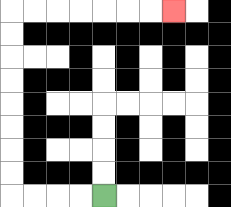{'start': '[4, 8]', 'end': '[7, 0]', 'path_directions': 'L,L,L,L,U,U,U,U,U,U,U,U,R,R,R,R,R,R,R', 'path_coordinates': '[[4, 8], [3, 8], [2, 8], [1, 8], [0, 8], [0, 7], [0, 6], [0, 5], [0, 4], [0, 3], [0, 2], [0, 1], [0, 0], [1, 0], [2, 0], [3, 0], [4, 0], [5, 0], [6, 0], [7, 0]]'}